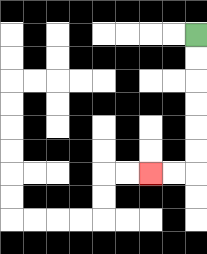{'start': '[8, 1]', 'end': '[6, 7]', 'path_directions': 'D,D,D,D,D,D,L,L', 'path_coordinates': '[[8, 1], [8, 2], [8, 3], [8, 4], [8, 5], [8, 6], [8, 7], [7, 7], [6, 7]]'}